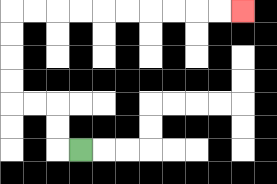{'start': '[3, 6]', 'end': '[10, 0]', 'path_directions': 'L,U,U,L,L,U,U,U,U,R,R,R,R,R,R,R,R,R,R', 'path_coordinates': '[[3, 6], [2, 6], [2, 5], [2, 4], [1, 4], [0, 4], [0, 3], [0, 2], [0, 1], [0, 0], [1, 0], [2, 0], [3, 0], [4, 0], [5, 0], [6, 0], [7, 0], [8, 0], [9, 0], [10, 0]]'}